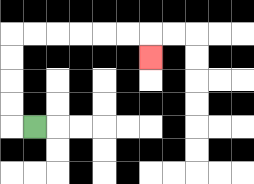{'start': '[1, 5]', 'end': '[6, 2]', 'path_directions': 'L,U,U,U,U,R,R,R,R,R,R,D', 'path_coordinates': '[[1, 5], [0, 5], [0, 4], [0, 3], [0, 2], [0, 1], [1, 1], [2, 1], [3, 1], [4, 1], [5, 1], [6, 1], [6, 2]]'}